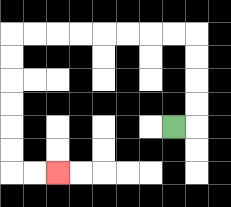{'start': '[7, 5]', 'end': '[2, 7]', 'path_directions': 'R,U,U,U,U,L,L,L,L,L,L,L,L,D,D,D,D,D,D,R,R', 'path_coordinates': '[[7, 5], [8, 5], [8, 4], [8, 3], [8, 2], [8, 1], [7, 1], [6, 1], [5, 1], [4, 1], [3, 1], [2, 1], [1, 1], [0, 1], [0, 2], [0, 3], [0, 4], [0, 5], [0, 6], [0, 7], [1, 7], [2, 7]]'}